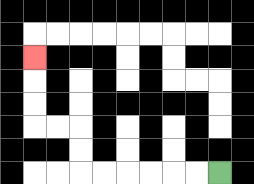{'start': '[9, 7]', 'end': '[1, 2]', 'path_directions': 'L,L,L,L,L,L,U,U,L,L,U,U,U', 'path_coordinates': '[[9, 7], [8, 7], [7, 7], [6, 7], [5, 7], [4, 7], [3, 7], [3, 6], [3, 5], [2, 5], [1, 5], [1, 4], [1, 3], [1, 2]]'}